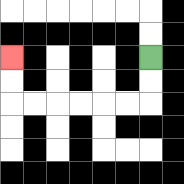{'start': '[6, 2]', 'end': '[0, 2]', 'path_directions': 'D,D,L,L,L,L,L,L,U,U', 'path_coordinates': '[[6, 2], [6, 3], [6, 4], [5, 4], [4, 4], [3, 4], [2, 4], [1, 4], [0, 4], [0, 3], [0, 2]]'}